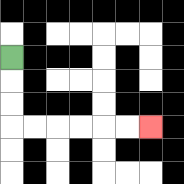{'start': '[0, 2]', 'end': '[6, 5]', 'path_directions': 'D,D,D,R,R,R,R,R,R', 'path_coordinates': '[[0, 2], [0, 3], [0, 4], [0, 5], [1, 5], [2, 5], [3, 5], [4, 5], [5, 5], [6, 5]]'}